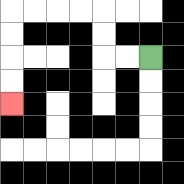{'start': '[6, 2]', 'end': '[0, 4]', 'path_directions': 'L,L,U,U,L,L,L,L,D,D,D,D', 'path_coordinates': '[[6, 2], [5, 2], [4, 2], [4, 1], [4, 0], [3, 0], [2, 0], [1, 0], [0, 0], [0, 1], [0, 2], [0, 3], [0, 4]]'}